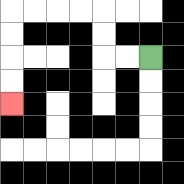{'start': '[6, 2]', 'end': '[0, 4]', 'path_directions': 'L,L,U,U,L,L,L,L,D,D,D,D', 'path_coordinates': '[[6, 2], [5, 2], [4, 2], [4, 1], [4, 0], [3, 0], [2, 0], [1, 0], [0, 0], [0, 1], [0, 2], [0, 3], [0, 4]]'}